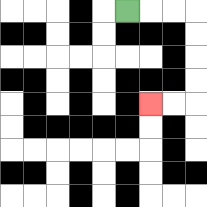{'start': '[5, 0]', 'end': '[6, 4]', 'path_directions': 'R,R,R,D,D,D,D,L,L', 'path_coordinates': '[[5, 0], [6, 0], [7, 0], [8, 0], [8, 1], [8, 2], [8, 3], [8, 4], [7, 4], [6, 4]]'}